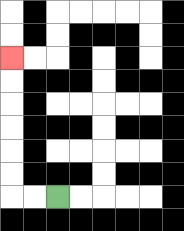{'start': '[2, 8]', 'end': '[0, 2]', 'path_directions': 'L,L,U,U,U,U,U,U', 'path_coordinates': '[[2, 8], [1, 8], [0, 8], [0, 7], [0, 6], [0, 5], [0, 4], [0, 3], [0, 2]]'}